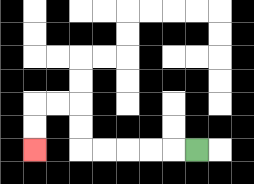{'start': '[8, 6]', 'end': '[1, 6]', 'path_directions': 'L,L,L,L,L,U,U,L,L,D,D', 'path_coordinates': '[[8, 6], [7, 6], [6, 6], [5, 6], [4, 6], [3, 6], [3, 5], [3, 4], [2, 4], [1, 4], [1, 5], [1, 6]]'}